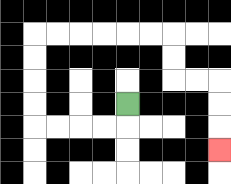{'start': '[5, 4]', 'end': '[9, 6]', 'path_directions': 'D,L,L,L,L,U,U,U,U,R,R,R,R,R,R,D,D,R,R,D,D,D', 'path_coordinates': '[[5, 4], [5, 5], [4, 5], [3, 5], [2, 5], [1, 5], [1, 4], [1, 3], [1, 2], [1, 1], [2, 1], [3, 1], [4, 1], [5, 1], [6, 1], [7, 1], [7, 2], [7, 3], [8, 3], [9, 3], [9, 4], [9, 5], [9, 6]]'}